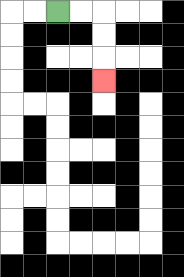{'start': '[2, 0]', 'end': '[4, 3]', 'path_directions': 'R,R,D,D,D', 'path_coordinates': '[[2, 0], [3, 0], [4, 0], [4, 1], [4, 2], [4, 3]]'}